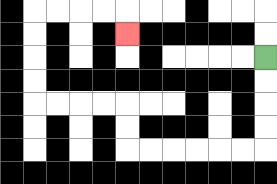{'start': '[11, 2]', 'end': '[5, 1]', 'path_directions': 'D,D,D,D,L,L,L,L,L,L,U,U,L,L,L,L,U,U,U,U,R,R,R,R,D', 'path_coordinates': '[[11, 2], [11, 3], [11, 4], [11, 5], [11, 6], [10, 6], [9, 6], [8, 6], [7, 6], [6, 6], [5, 6], [5, 5], [5, 4], [4, 4], [3, 4], [2, 4], [1, 4], [1, 3], [1, 2], [1, 1], [1, 0], [2, 0], [3, 0], [4, 0], [5, 0], [5, 1]]'}